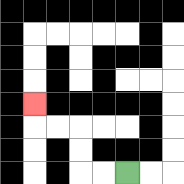{'start': '[5, 7]', 'end': '[1, 4]', 'path_directions': 'L,L,U,U,L,L,U', 'path_coordinates': '[[5, 7], [4, 7], [3, 7], [3, 6], [3, 5], [2, 5], [1, 5], [1, 4]]'}